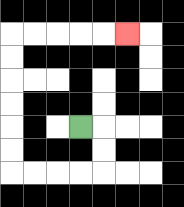{'start': '[3, 5]', 'end': '[5, 1]', 'path_directions': 'R,D,D,L,L,L,L,U,U,U,U,U,U,R,R,R,R,R', 'path_coordinates': '[[3, 5], [4, 5], [4, 6], [4, 7], [3, 7], [2, 7], [1, 7], [0, 7], [0, 6], [0, 5], [0, 4], [0, 3], [0, 2], [0, 1], [1, 1], [2, 1], [3, 1], [4, 1], [5, 1]]'}